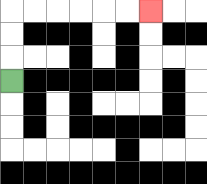{'start': '[0, 3]', 'end': '[6, 0]', 'path_directions': 'U,U,U,R,R,R,R,R,R', 'path_coordinates': '[[0, 3], [0, 2], [0, 1], [0, 0], [1, 0], [2, 0], [3, 0], [4, 0], [5, 0], [6, 0]]'}